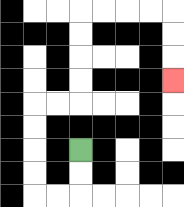{'start': '[3, 6]', 'end': '[7, 3]', 'path_directions': 'D,D,L,L,U,U,U,U,R,R,U,U,U,U,R,R,R,R,D,D,D', 'path_coordinates': '[[3, 6], [3, 7], [3, 8], [2, 8], [1, 8], [1, 7], [1, 6], [1, 5], [1, 4], [2, 4], [3, 4], [3, 3], [3, 2], [3, 1], [3, 0], [4, 0], [5, 0], [6, 0], [7, 0], [7, 1], [7, 2], [7, 3]]'}